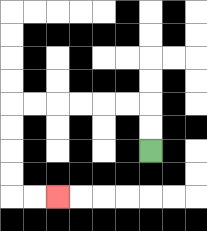{'start': '[6, 6]', 'end': '[2, 8]', 'path_directions': 'U,U,L,L,L,L,L,L,D,D,D,D,R,R', 'path_coordinates': '[[6, 6], [6, 5], [6, 4], [5, 4], [4, 4], [3, 4], [2, 4], [1, 4], [0, 4], [0, 5], [0, 6], [0, 7], [0, 8], [1, 8], [2, 8]]'}